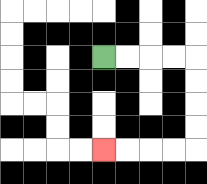{'start': '[4, 2]', 'end': '[4, 6]', 'path_directions': 'R,R,R,R,D,D,D,D,L,L,L,L', 'path_coordinates': '[[4, 2], [5, 2], [6, 2], [7, 2], [8, 2], [8, 3], [8, 4], [8, 5], [8, 6], [7, 6], [6, 6], [5, 6], [4, 6]]'}